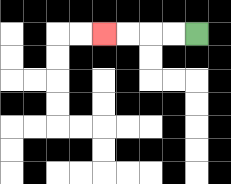{'start': '[8, 1]', 'end': '[4, 1]', 'path_directions': 'L,L,L,L', 'path_coordinates': '[[8, 1], [7, 1], [6, 1], [5, 1], [4, 1]]'}